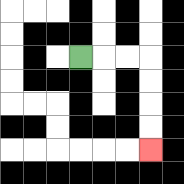{'start': '[3, 2]', 'end': '[6, 6]', 'path_directions': 'R,R,R,D,D,D,D', 'path_coordinates': '[[3, 2], [4, 2], [5, 2], [6, 2], [6, 3], [6, 4], [6, 5], [6, 6]]'}